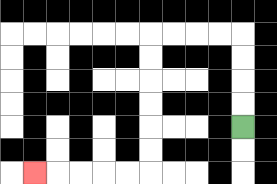{'start': '[10, 5]', 'end': '[1, 7]', 'path_directions': 'U,U,U,U,L,L,L,L,D,D,D,D,D,D,L,L,L,L,L', 'path_coordinates': '[[10, 5], [10, 4], [10, 3], [10, 2], [10, 1], [9, 1], [8, 1], [7, 1], [6, 1], [6, 2], [6, 3], [6, 4], [6, 5], [6, 6], [6, 7], [5, 7], [4, 7], [3, 7], [2, 7], [1, 7]]'}